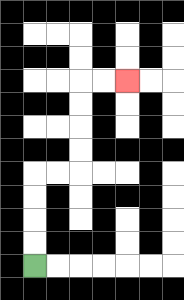{'start': '[1, 11]', 'end': '[5, 3]', 'path_directions': 'U,U,U,U,R,R,U,U,U,U,R,R', 'path_coordinates': '[[1, 11], [1, 10], [1, 9], [1, 8], [1, 7], [2, 7], [3, 7], [3, 6], [3, 5], [3, 4], [3, 3], [4, 3], [5, 3]]'}